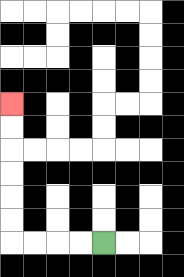{'start': '[4, 10]', 'end': '[0, 4]', 'path_directions': 'L,L,L,L,U,U,U,U,U,U', 'path_coordinates': '[[4, 10], [3, 10], [2, 10], [1, 10], [0, 10], [0, 9], [0, 8], [0, 7], [0, 6], [0, 5], [0, 4]]'}